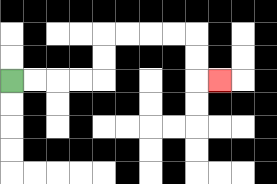{'start': '[0, 3]', 'end': '[9, 3]', 'path_directions': 'R,R,R,R,U,U,R,R,R,R,D,D,R', 'path_coordinates': '[[0, 3], [1, 3], [2, 3], [3, 3], [4, 3], [4, 2], [4, 1], [5, 1], [6, 1], [7, 1], [8, 1], [8, 2], [8, 3], [9, 3]]'}